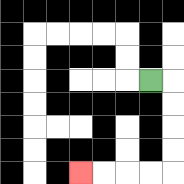{'start': '[6, 3]', 'end': '[3, 7]', 'path_directions': 'R,D,D,D,D,L,L,L,L', 'path_coordinates': '[[6, 3], [7, 3], [7, 4], [7, 5], [7, 6], [7, 7], [6, 7], [5, 7], [4, 7], [3, 7]]'}